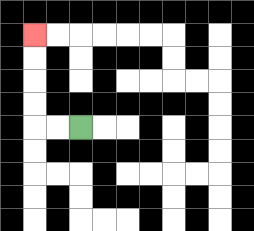{'start': '[3, 5]', 'end': '[1, 1]', 'path_directions': 'L,L,U,U,U,U', 'path_coordinates': '[[3, 5], [2, 5], [1, 5], [1, 4], [1, 3], [1, 2], [1, 1]]'}